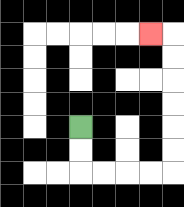{'start': '[3, 5]', 'end': '[6, 1]', 'path_directions': 'D,D,R,R,R,R,U,U,U,U,U,U,L', 'path_coordinates': '[[3, 5], [3, 6], [3, 7], [4, 7], [5, 7], [6, 7], [7, 7], [7, 6], [7, 5], [7, 4], [7, 3], [7, 2], [7, 1], [6, 1]]'}